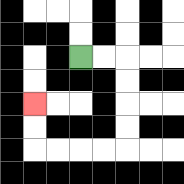{'start': '[3, 2]', 'end': '[1, 4]', 'path_directions': 'R,R,D,D,D,D,L,L,L,L,U,U', 'path_coordinates': '[[3, 2], [4, 2], [5, 2], [5, 3], [5, 4], [5, 5], [5, 6], [4, 6], [3, 6], [2, 6], [1, 6], [1, 5], [1, 4]]'}